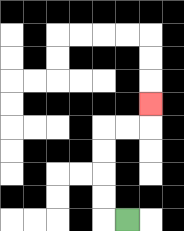{'start': '[5, 9]', 'end': '[6, 4]', 'path_directions': 'L,U,U,U,U,R,R,U', 'path_coordinates': '[[5, 9], [4, 9], [4, 8], [4, 7], [4, 6], [4, 5], [5, 5], [6, 5], [6, 4]]'}